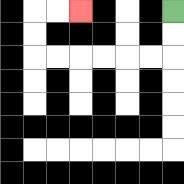{'start': '[7, 0]', 'end': '[3, 0]', 'path_directions': 'D,D,L,L,L,L,L,L,U,U,R,R', 'path_coordinates': '[[7, 0], [7, 1], [7, 2], [6, 2], [5, 2], [4, 2], [3, 2], [2, 2], [1, 2], [1, 1], [1, 0], [2, 0], [3, 0]]'}